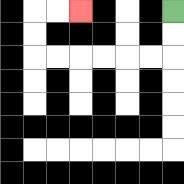{'start': '[7, 0]', 'end': '[3, 0]', 'path_directions': 'D,D,L,L,L,L,L,L,U,U,R,R', 'path_coordinates': '[[7, 0], [7, 1], [7, 2], [6, 2], [5, 2], [4, 2], [3, 2], [2, 2], [1, 2], [1, 1], [1, 0], [2, 0], [3, 0]]'}